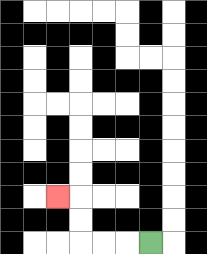{'start': '[6, 10]', 'end': '[2, 8]', 'path_directions': 'L,L,L,U,U,L', 'path_coordinates': '[[6, 10], [5, 10], [4, 10], [3, 10], [3, 9], [3, 8], [2, 8]]'}